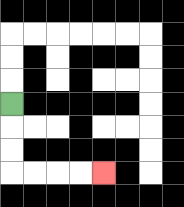{'start': '[0, 4]', 'end': '[4, 7]', 'path_directions': 'D,D,D,R,R,R,R', 'path_coordinates': '[[0, 4], [0, 5], [0, 6], [0, 7], [1, 7], [2, 7], [3, 7], [4, 7]]'}